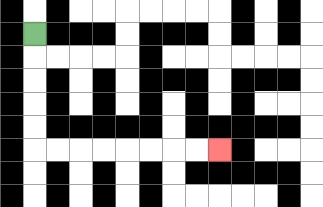{'start': '[1, 1]', 'end': '[9, 6]', 'path_directions': 'D,D,D,D,D,R,R,R,R,R,R,R,R', 'path_coordinates': '[[1, 1], [1, 2], [1, 3], [1, 4], [1, 5], [1, 6], [2, 6], [3, 6], [4, 6], [5, 6], [6, 6], [7, 6], [8, 6], [9, 6]]'}